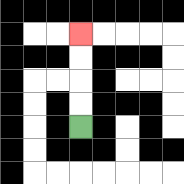{'start': '[3, 5]', 'end': '[3, 1]', 'path_directions': 'U,U,U,U', 'path_coordinates': '[[3, 5], [3, 4], [3, 3], [3, 2], [3, 1]]'}